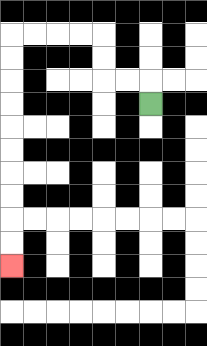{'start': '[6, 4]', 'end': '[0, 11]', 'path_directions': 'U,L,L,U,U,L,L,L,L,D,D,D,D,D,D,D,D,D,D', 'path_coordinates': '[[6, 4], [6, 3], [5, 3], [4, 3], [4, 2], [4, 1], [3, 1], [2, 1], [1, 1], [0, 1], [0, 2], [0, 3], [0, 4], [0, 5], [0, 6], [0, 7], [0, 8], [0, 9], [0, 10], [0, 11]]'}